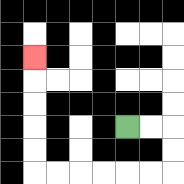{'start': '[5, 5]', 'end': '[1, 2]', 'path_directions': 'R,R,D,D,L,L,L,L,L,L,U,U,U,U,U', 'path_coordinates': '[[5, 5], [6, 5], [7, 5], [7, 6], [7, 7], [6, 7], [5, 7], [4, 7], [3, 7], [2, 7], [1, 7], [1, 6], [1, 5], [1, 4], [1, 3], [1, 2]]'}